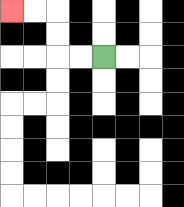{'start': '[4, 2]', 'end': '[0, 0]', 'path_directions': 'L,L,U,U,L,L', 'path_coordinates': '[[4, 2], [3, 2], [2, 2], [2, 1], [2, 0], [1, 0], [0, 0]]'}